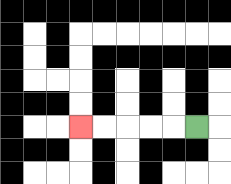{'start': '[8, 5]', 'end': '[3, 5]', 'path_directions': 'L,L,L,L,L', 'path_coordinates': '[[8, 5], [7, 5], [6, 5], [5, 5], [4, 5], [3, 5]]'}